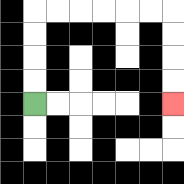{'start': '[1, 4]', 'end': '[7, 4]', 'path_directions': 'U,U,U,U,R,R,R,R,R,R,D,D,D,D', 'path_coordinates': '[[1, 4], [1, 3], [1, 2], [1, 1], [1, 0], [2, 0], [3, 0], [4, 0], [5, 0], [6, 0], [7, 0], [7, 1], [7, 2], [7, 3], [7, 4]]'}